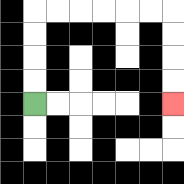{'start': '[1, 4]', 'end': '[7, 4]', 'path_directions': 'U,U,U,U,R,R,R,R,R,R,D,D,D,D', 'path_coordinates': '[[1, 4], [1, 3], [1, 2], [1, 1], [1, 0], [2, 0], [3, 0], [4, 0], [5, 0], [6, 0], [7, 0], [7, 1], [7, 2], [7, 3], [7, 4]]'}